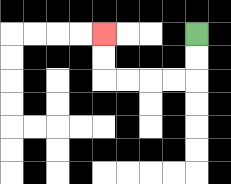{'start': '[8, 1]', 'end': '[4, 1]', 'path_directions': 'D,D,L,L,L,L,U,U', 'path_coordinates': '[[8, 1], [8, 2], [8, 3], [7, 3], [6, 3], [5, 3], [4, 3], [4, 2], [4, 1]]'}